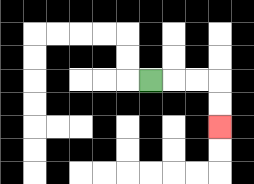{'start': '[6, 3]', 'end': '[9, 5]', 'path_directions': 'R,R,R,D,D', 'path_coordinates': '[[6, 3], [7, 3], [8, 3], [9, 3], [9, 4], [9, 5]]'}